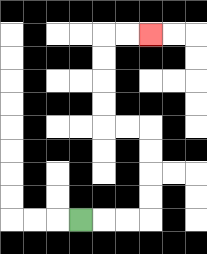{'start': '[3, 9]', 'end': '[6, 1]', 'path_directions': 'R,R,R,U,U,U,U,L,L,U,U,U,U,R,R', 'path_coordinates': '[[3, 9], [4, 9], [5, 9], [6, 9], [6, 8], [6, 7], [6, 6], [6, 5], [5, 5], [4, 5], [4, 4], [4, 3], [4, 2], [4, 1], [5, 1], [6, 1]]'}